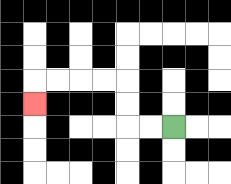{'start': '[7, 5]', 'end': '[1, 4]', 'path_directions': 'L,L,U,U,L,L,L,L,D', 'path_coordinates': '[[7, 5], [6, 5], [5, 5], [5, 4], [5, 3], [4, 3], [3, 3], [2, 3], [1, 3], [1, 4]]'}